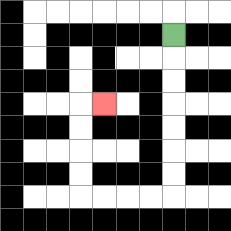{'start': '[7, 1]', 'end': '[4, 4]', 'path_directions': 'D,D,D,D,D,D,D,L,L,L,L,U,U,U,U,R', 'path_coordinates': '[[7, 1], [7, 2], [7, 3], [7, 4], [7, 5], [7, 6], [7, 7], [7, 8], [6, 8], [5, 8], [4, 8], [3, 8], [3, 7], [3, 6], [3, 5], [3, 4], [4, 4]]'}